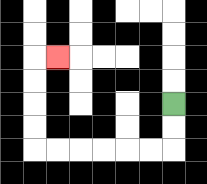{'start': '[7, 4]', 'end': '[2, 2]', 'path_directions': 'D,D,L,L,L,L,L,L,U,U,U,U,R', 'path_coordinates': '[[7, 4], [7, 5], [7, 6], [6, 6], [5, 6], [4, 6], [3, 6], [2, 6], [1, 6], [1, 5], [1, 4], [1, 3], [1, 2], [2, 2]]'}